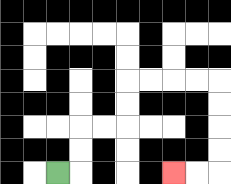{'start': '[2, 7]', 'end': '[7, 7]', 'path_directions': 'R,U,U,R,R,U,U,R,R,R,R,D,D,D,D,L,L', 'path_coordinates': '[[2, 7], [3, 7], [3, 6], [3, 5], [4, 5], [5, 5], [5, 4], [5, 3], [6, 3], [7, 3], [8, 3], [9, 3], [9, 4], [9, 5], [9, 6], [9, 7], [8, 7], [7, 7]]'}